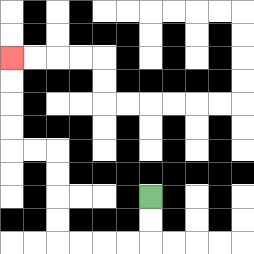{'start': '[6, 8]', 'end': '[0, 2]', 'path_directions': 'D,D,L,L,L,L,U,U,U,U,L,L,U,U,U,U', 'path_coordinates': '[[6, 8], [6, 9], [6, 10], [5, 10], [4, 10], [3, 10], [2, 10], [2, 9], [2, 8], [2, 7], [2, 6], [1, 6], [0, 6], [0, 5], [0, 4], [0, 3], [0, 2]]'}